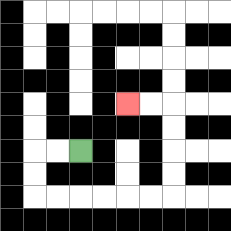{'start': '[3, 6]', 'end': '[5, 4]', 'path_directions': 'L,L,D,D,R,R,R,R,R,R,U,U,U,U,L,L', 'path_coordinates': '[[3, 6], [2, 6], [1, 6], [1, 7], [1, 8], [2, 8], [3, 8], [4, 8], [5, 8], [6, 8], [7, 8], [7, 7], [7, 6], [7, 5], [7, 4], [6, 4], [5, 4]]'}